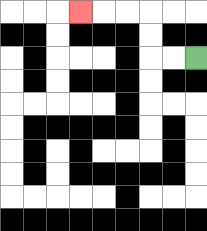{'start': '[8, 2]', 'end': '[3, 0]', 'path_directions': 'L,L,U,U,L,L,L', 'path_coordinates': '[[8, 2], [7, 2], [6, 2], [6, 1], [6, 0], [5, 0], [4, 0], [3, 0]]'}